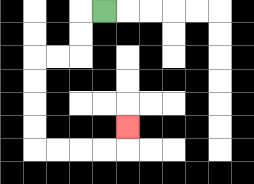{'start': '[4, 0]', 'end': '[5, 5]', 'path_directions': 'L,D,D,L,L,D,D,D,D,R,R,R,R,U', 'path_coordinates': '[[4, 0], [3, 0], [3, 1], [3, 2], [2, 2], [1, 2], [1, 3], [1, 4], [1, 5], [1, 6], [2, 6], [3, 6], [4, 6], [5, 6], [5, 5]]'}